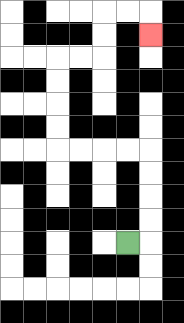{'start': '[5, 10]', 'end': '[6, 1]', 'path_directions': 'R,U,U,U,U,L,L,L,L,U,U,U,U,R,R,U,U,R,R,D', 'path_coordinates': '[[5, 10], [6, 10], [6, 9], [6, 8], [6, 7], [6, 6], [5, 6], [4, 6], [3, 6], [2, 6], [2, 5], [2, 4], [2, 3], [2, 2], [3, 2], [4, 2], [4, 1], [4, 0], [5, 0], [6, 0], [6, 1]]'}